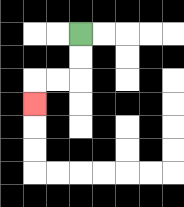{'start': '[3, 1]', 'end': '[1, 4]', 'path_directions': 'D,D,L,L,D', 'path_coordinates': '[[3, 1], [3, 2], [3, 3], [2, 3], [1, 3], [1, 4]]'}